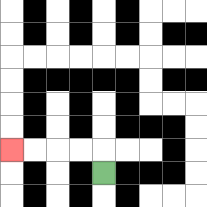{'start': '[4, 7]', 'end': '[0, 6]', 'path_directions': 'U,L,L,L,L', 'path_coordinates': '[[4, 7], [4, 6], [3, 6], [2, 6], [1, 6], [0, 6]]'}